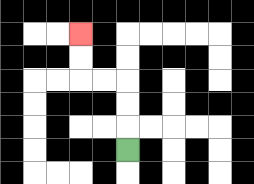{'start': '[5, 6]', 'end': '[3, 1]', 'path_directions': 'U,U,U,L,L,U,U', 'path_coordinates': '[[5, 6], [5, 5], [5, 4], [5, 3], [4, 3], [3, 3], [3, 2], [3, 1]]'}